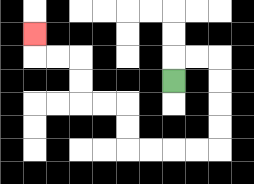{'start': '[7, 3]', 'end': '[1, 1]', 'path_directions': 'U,R,R,D,D,D,D,L,L,L,L,U,U,L,L,U,U,L,L,U', 'path_coordinates': '[[7, 3], [7, 2], [8, 2], [9, 2], [9, 3], [9, 4], [9, 5], [9, 6], [8, 6], [7, 6], [6, 6], [5, 6], [5, 5], [5, 4], [4, 4], [3, 4], [3, 3], [3, 2], [2, 2], [1, 2], [1, 1]]'}